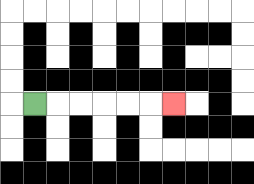{'start': '[1, 4]', 'end': '[7, 4]', 'path_directions': 'R,R,R,R,R,R', 'path_coordinates': '[[1, 4], [2, 4], [3, 4], [4, 4], [5, 4], [6, 4], [7, 4]]'}